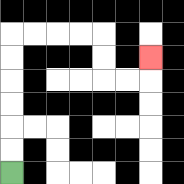{'start': '[0, 7]', 'end': '[6, 2]', 'path_directions': 'U,U,U,U,U,U,R,R,R,R,D,D,R,R,U', 'path_coordinates': '[[0, 7], [0, 6], [0, 5], [0, 4], [0, 3], [0, 2], [0, 1], [1, 1], [2, 1], [3, 1], [4, 1], [4, 2], [4, 3], [5, 3], [6, 3], [6, 2]]'}